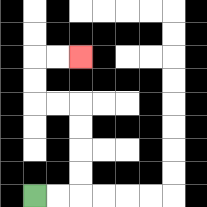{'start': '[1, 8]', 'end': '[3, 2]', 'path_directions': 'R,R,U,U,U,U,L,L,U,U,R,R', 'path_coordinates': '[[1, 8], [2, 8], [3, 8], [3, 7], [3, 6], [3, 5], [3, 4], [2, 4], [1, 4], [1, 3], [1, 2], [2, 2], [3, 2]]'}